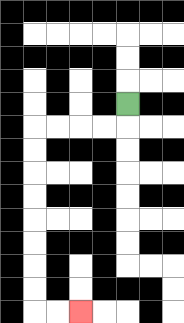{'start': '[5, 4]', 'end': '[3, 13]', 'path_directions': 'D,L,L,L,L,D,D,D,D,D,D,D,D,R,R', 'path_coordinates': '[[5, 4], [5, 5], [4, 5], [3, 5], [2, 5], [1, 5], [1, 6], [1, 7], [1, 8], [1, 9], [1, 10], [1, 11], [1, 12], [1, 13], [2, 13], [3, 13]]'}